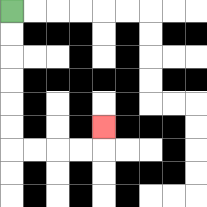{'start': '[0, 0]', 'end': '[4, 5]', 'path_directions': 'D,D,D,D,D,D,R,R,R,R,U', 'path_coordinates': '[[0, 0], [0, 1], [0, 2], [0, 3], [0, 4], [0, 5], [0, 6], [1, 6], [2, 6], [3, 6], [4, 6], [4, 5]]'}